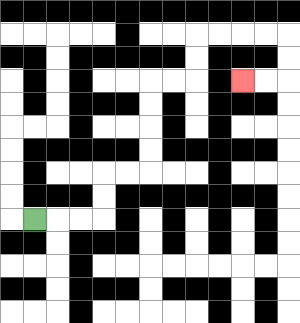{'start': '[1, 9]', 'end': '[10, 3]', 'path_directions': 'R,R,R,U,U,R,R,U,U,U,U,R,R,U,U,R,R,R,R,D,D,L,L', 'path_coordinates': '[[1, 9], [2, 9], [3, 9], [4, 9], [4, 8], [4, 7], [5, 7], [6, 7], [6, 6], [6, 5], [6, 4], [6, 3], [7, 3], [8, 3], [8, 2], [8, 1], [9, 1], [10, 1], [11, 1], [12, 1], [12, 2], [12, 3], [11, 3], [10, 3]]'}